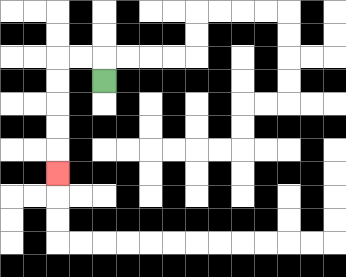{'start': '[4, 3]', 'end': '[2, 7]', 'path_directions': 'U,L,L,D,D,D,D,D', 'path_coordinates': '[[4, 3], [4, 2], [3, 2], [2, 2], [2, 3], [2, 4], [2, 5], [2, 6], [2, 7]]'}